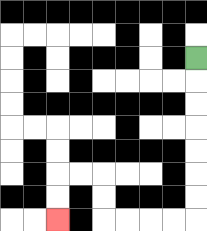{'start': '[8, 2]', 'end': '[2, 9]', 'path_directions': 'D,D,D,D,D,D,D,L,L,L,L,U,U,L,L,D,D', 'path_coordinates': '[[8, 2], [8, 3], [8, 4], [8, 5], [8, 6], [8, 7], [8, 8], [8, 9], [7, 9], [6, 9], [5, 9], [4, 9], [4, 8], [4, 7], [3, 7], [2, 7], [2, 8], [2, 9]]'}